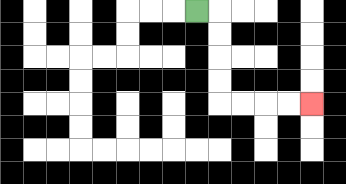{'start': '[8, 0]', 'end': '[13, 4]', 'path_directions': 'R,D,D,D,D,R,R,R,R', 'path_coordinates': '[[8, 0], [9, 0], [9, 1], [9, 2], [9, 3], [9, 4], [10, 4], [11, 4], [12, 4], [13, 4]]'}